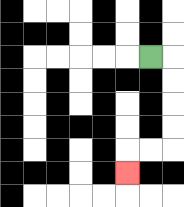{'start': '[6, 2]', 'end': '[5, 7]', 'path_directions': 'R,D,D,D,D,L,L,D', 'path_coordinates': '[[6, 2], [7, 2], [7, 3], [7, 4], [7, 5], [7, 6], [6, 6], [5, 6], [5, 7]]'}